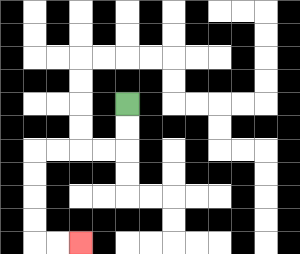{'start': '[5, 4]', 'end': '[3, 10]', 'path_directions': 'D,D,L,L,L,L,D,D,D,D,R,R', 'path_coordinates': '[[5, 4], [5, 5], [5, 6], [4, 6], [3, 6], [2, 6], [1, 6], [1, 7], [1, 8], [1, 9], [1, 10], [2, 10], [3, 10]]'}